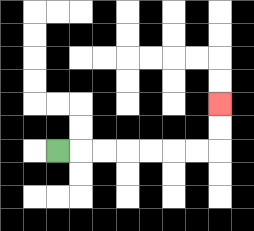{'start': '[2, 6]', 'end': '[9, 4]', 'path_directions': 'R,R,R,R,R,R,R,U,U', 'path_coordinates': '[[2, 6], [3, 6], [4, 6], [5, 6], [6, 6], [7, 6], [8, 6], [9, 6], [9, 5], [9, 4]]'}